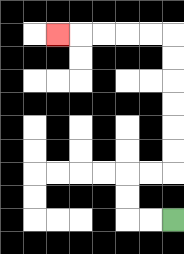{'start': '[7, 9]', 'end': '[2, 1]', 'path_directions': 'L,L,U,U,R,R,U,U,U,U,U,U,L,L,L,L,L', 'path_coordinates': '[[7, 9], [6, 9], [5, 9], [5, 8], [5, 7], [6, 7], [7, 7], [7, 6], [7, 5], [7, 4], [7, 3], [7, 2], [7, 1], [6, 1], [5, 1], [4, 1], [3, 1], [2, 1]]'}